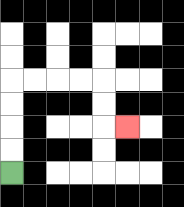{'start': '[0, 7]', 'end': '[5, 5]', 'path_directions': 'U,U,U,U,R,R,R,R,D,D,R', 'path_coordinates': '[[0, 7], [0, 6], [0, 5], [0, 4], [0, 3], [1, 3], [2, 3], [3, 3], [4, 3], [4, 4], [4, 5], [5, 5]]'}